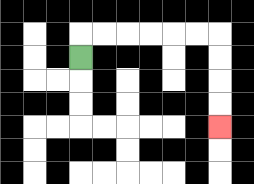{'start': '[3, 2]', 'end': '[9, 5]', 'path_directions': 'U,R,R,R,R,R,R,D,D,D,D', 'path_coordinates': '[[3, 2], [3, 1], [4, 1], [5, 1], [6, 1], [7, 1], [8, 1], [9, 1], [9, 2], [9, 3], [9, 4], [9, 5]]'}